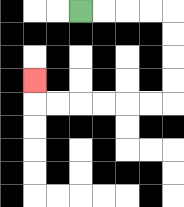{'start': '[3, 0]', 'end': '[1, 3]', 'path_directions': 'R,R,R,R,D,D,D,D,L,L,L,L,L,L,U', 'path_coordinates': '[[3, 0], [4, 0], [5, 0], [6, 0], [7, 0], [7, 1], [7, 2], [7, 3], [7, 4], [6, 4], [5, 4], [4, 4], [3, 4], [2, 4], [1, 4], [1, 3]]'}